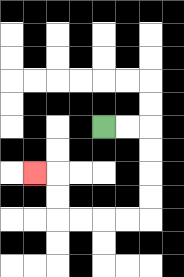{'start': '[4, 5]', 'end': '[1, 7]', 'path_directions': 'R,R,D,D,D,D,L,L,L,L,U,U,L', 'path_coordinates': '[[4, 5], [5, 5], [6, 5], [6, 6], [6, 7], [6, 8], [6, 9], [5, 9], [4, 9], [3, 9], [2, 9], [2, 8], [2, 7], [1, 7]]'}